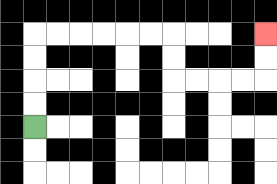{'start': '[1, 5]', 'end': '[11, 1]', 'path_directions': 'U,U,U,U,R,R,R,R,R,R,D,D,R,R,R,R,U,U', 'path_coordinates': '[[1, 5], [1, 4], [1, 3], [1, 2], [1, 1], [2, 1], [3, 1], [4, 1], [5, 1], [6, 1], [7, 1], [7, 2], [7, 3], [8, 3], [9, 3], [10, 3], [11, 3], [11, 2], [11, 1]]'}